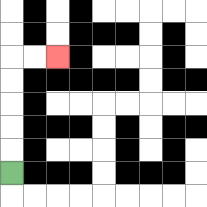{'start': '[0, 7]', 'end': '[2, 2]', 'path_directions': 'U,U,U,U,U,R,R', 'path_coordinates': '[[0, 7], [0, 6], [0, 5], [0, 4], [0, 3], [0, 2], [1, 2], [2, 2]]'}